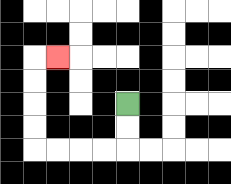{'start': '[5, 4]', 'end': '[2, 2]', 'path_directions': 'D,D,L,L,L,L,U,U,U,U,R', 'path_coordinates': '[[5, 4], [5, 5], [5, 6], [4, 6], [3, 6], [2, 6], [1, 6], [1, 5], [1, 4], [1, 3], [1, 2], [2, 2]]'}